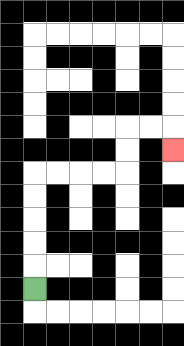{'start': '[1, 12]', 'end': '[7, 6]', 'path_directions': 'U,U,U,U,U,R,R,R,R,U,U,R,R,D', 'path_coordinates': '[[1, 12], [1, 11], [1, 10], [1, 9], [1, 8], [1, 7], [2, 7], [3, 7], [4, 7], [5, 7], [5, 6], [5, 5], [6, 5], [7, 5], [7, 6]]'}